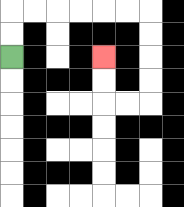{'start': '[0, 2]', 'end': '[4, 2]', 'path_directions': 'U,U,R,R,R,R,R,R,D,D,D,D,L,L,U,U', 'path_coordinates': '[[0, 2], [0, 1], [0, 0], [1, 0], [2, 0], [3, 0], [4, 0], [5, 0], [6, 0], [6, 1], [6, 2], [6, 3], [6, 4], [5, 4], [4, 4], [4, 3], [4, 2]]'}